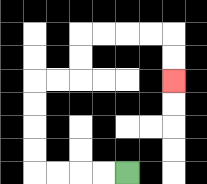{'start': '[5, 7]', 'end': '[7, 3]', 'path_directions': 'L,L,L,L,U,U,U,U,R,R,U,U,R,R,R,R,D,D', 'path_coordinates': '[[5, 7], [4, 7], [3, 7], [2, 7], [1, 7], [1, 6], [1, 5], [1, 4], [1, 3], [2, 3], [3, 3], [3, 2], [3, 1], [4, 1], [5, 1], [6, 1], [7, 1], [7, 2], [7, 3]]'}